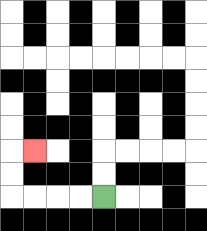{'start': '[4, 8]', 'end': '[1, 6]', 'path_directions': 'L,L,L,L,U,U,R', 'path_coordinates': '[[4, 8], [3, 8], [2, 8], [1, 8], [0, 8], [0, 7], [0, 6], [1, 6]]'}